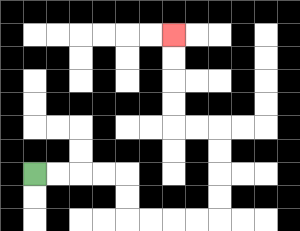{'start': '[1, 7]', 'end': '[7, 1]', 'path_directions': 'R,R,R,R,D,D,R,R,R,R,U,U,U,U,L,L,U,U,U,U', 'path_coordinates': '[[1, 7], [2, 7], [3, 7], [4, 7], [5, 7], [5, 8], [5, 9], [6, 9], [7, 9], [8, 9], [9, 9], [9, 8], [9, 7], [9, 6], [9, 5], [8, 5], [7, 5], [7, 4], [7, 3], [7, 2], [7, 1]]'}